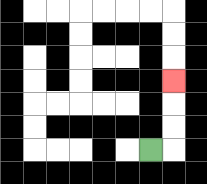{'start': '[6, 6]', 'end': '[7, 3]', 'path_directions': 'R,U,U,U', 'path_coordinates': '[[6, 6], [7, 6], [7, 5], [7, 4], [7, 3]]'}